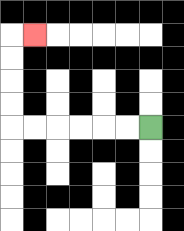{'start': '[6, 5]', 'end': '[1, 1]', 'path_directions': 'L,L,L,L,L,L,U,U,U,U,R', 'path_coordinates': '[[6, 5], [5, 5], [4, 5], [3, 5], [2, 5], [1, 5], [0, 5], [0, 4], [0, 3], [0, 2], [0, 1], [1, 1]]'}